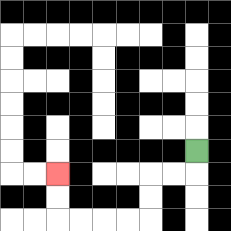{'start': '[8, 6]', 'end': '[2, 7]', 'path_directions': 'D,L,L,D,D,L,L,L,L,U,U', 'path_coordinates': '[[8, 6], [8, 7], [7, 7], [6, 7], [6, 8], [6, 9], [5, 9], [4, 9], [3, 9], [2, 9], [2, 8], [2, 7]]'}